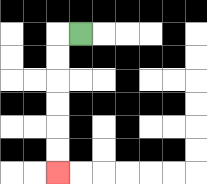{'start': '[3, 1]', 'end': '[2, 7]', 'path_directions': 'L,D,D,D,D,D,D', 'path_coordinates': '[[3, 1], [2, 1], [2, 2], [2, 3], [2, 4], [2, 5], [2, 6], [2, 7]]'}